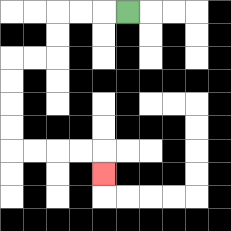{'start': '[5, 0]', 'end': '[4, 7]', 'path_directions': 'L,L,L,D,D,L,L,D,D,D,D,R,R,R,R,D', 'path_coordinates': '[[5, 0], [4, 0], [3, 0], [2, 0], [2, 1], [2, 2], [1, 2], [0, 2], [0, 3], [0, 4], [0, 5], [0, 6], [1, 6], [2, 6], [3, 6], [4, 6], [4, 7]]'}